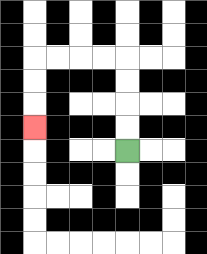{'start': '[5, 6]', 'end': '[1, 5]', 'path_directions': 'U,U,U,U,L,L,L,L,D,D,D', 'path_coordinates': '[[5, 6], [5, 5], [5, 4], [5, 3], [5, 2], [4, 2], [3, 2], [2, 2], [1, 2], [1, 3], [1, 4], [1, 5]]'}